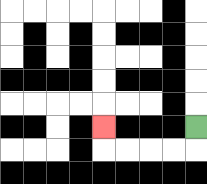{'start': '[8, 5]', 'end': '[4, 5]', 'path_directions': 'D,L,L,L,L,U', 'path_coordinates': '[[8, 5], [8, 6], [7, 6], [6, 6], [5, 6], [4, 6], [4, 5]]'}